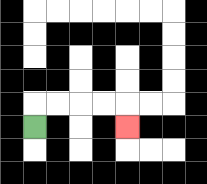{'start': '[1, 5]', 'end': '[5, 5]', 'path_directions': 'U,R,R,R,R,D', 'path_coordinates': '[[1, 5], [1, 4], [2, 4], [3, 4], [4, 4], [5, 4], [5, 5]]'}